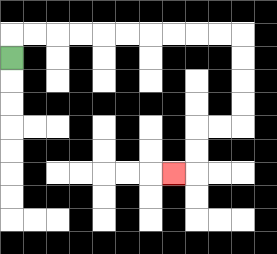{'start': '[0, 2]', 'end': '[7, 7]', 'path_directions': 'U,R,R,R,R,R,R,R,R,R,R,D,D,D,D,L,L,D,D,L', 'path_coordinates': '[[0, 2], [0, 1], [1, 1], [2, 1], [3, 1], [4, 1], [5, 1], [6, 1], [7, 1], [8, 1], [9, 1], [10, 1], [10, 2], [10, 3], [10, 4], [10, 5], [9, 5], [8, 5], [8, 6], [8, 7], [7, 7]]'}